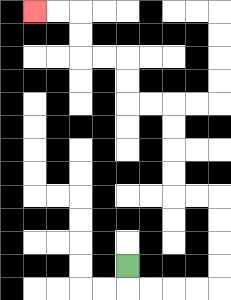{'start': '[5, 11]', 'end': '[1, 0]', 'path_directions': 'D,R,R,R,R,U,U,U,U,L,L,U,U,U,U,L,L,U,U,L,L,U,U,L,L', 'path_coordinates': '[[5, 11], [5, 12], [6, 12], [7, 12], [8, 12], [9, 12], [9, 11], [9, 10], [9, 9], [9, 8], [8, 8], [7, 8], [7, 7], [7, 6], [7, 5], [7, 4], [6, 4], [5, 4], [5, 3], [5, 2], [4, 2], [3, 2], [3, 1], [3, 0], [2, 0], [1, 0]]'}